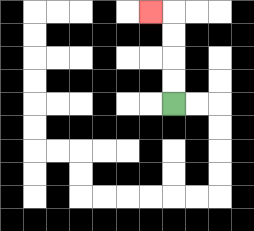{'start': '[7, 4]', 'end': '[6, 0]', 'path_directions': 'U,U,U,U,L', 'path_coordinates': '[[7, 4], [7, 3], [7, 2], [7, 1], [7, 0], [6, 0]]'}